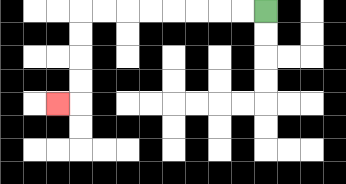{'start': '[11, 0]', 'end': '[2, 4]', 'path_directions': 'L,L,L,L,L,L,L,L,D,D,D,D,L', 'path_coordinates': '[[11, 0], [10, 0], [9, 0], [8, 0], [7, 0], [6, 0], [5, 0], [4, 0], [3, 0], [3, 1], [3, 2], [3, 3], [3, 4], [2, 4]]'}